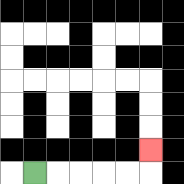{'start': '[1, 7]', 'end': '[6, 6]', 'path_directions': 'R,R,R,R,R,U', 'path_coordinates': '[[1, 7], [2, 7], [3, 7], [4, 7], [5, 7], [6, 7], [6, 6]]'}